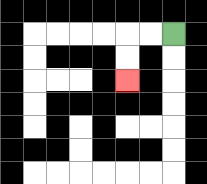{'start': '[7, 1]', 'end': '[5, 3]', 'path_directions': 'L,L,D,D', 'path_coordinates': '[[7, 1], [6, 1], [5, 1], [5, 2], [5, 3]]'}